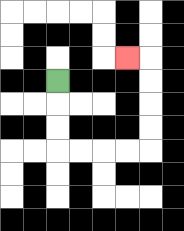{'start': '[2, 3]', 'end': '[5, 2]', 'path_directions': 'D,D,D,R,R,R,R,U,U,U,U,L', 'path_coordinates': '[[2, 3], [2, 4], [2, 5], [2, 6], [3, 6], [4, 6], [5, 6], [6, 6], [6, 5], [6, 4], [6, 3], [6, 2], [5, 2]]'}